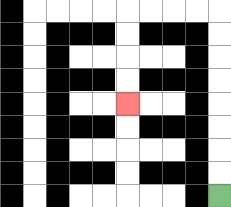{'start': '[9, 8]', 'end': '[5, 4]', 'path_directions': 'U,U,U,U,U,U,U,U,L,L,L,L,D,D,D,D', 'path_coordinates': '[[9, 8], [9, 7], [9, 6], [9, 5], [9, 4], [9, 3], [9, 2], [9, 1], [9, 0], [8, 0], [7, 0], [6, 0], [5, 0], [5, 1], [5, 2], [5, 3], [5, 4]]'}